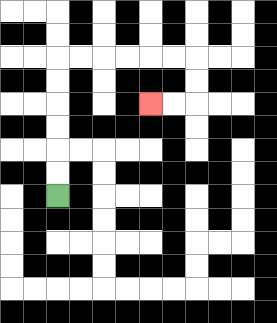{'start': '[2, 8]', 'end': '[6, 4]', 'path_directions': 'U,U,U,U,U,U,R,R,R,R,R,R,D,D,L,L', 'path_coordinates': '[[2, 8], [2, 7], [2, 6], [2, 5], [2, 4], [2, 3], [2, 2], [3, 2], [4, 2], [5, 2], [6, 2], [7, 2], [8, 2], [8, 3], [8, 4], [7, 4], [6, 4]]'}